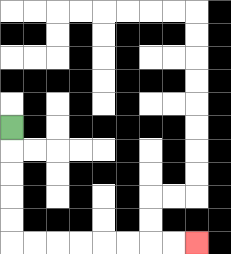{'start': '[0, 5]', 'end': '[8, 10]', 'path_directions': 'D,D,D,D,D,R,R,R,R,R,R,R,R', 'path_coordinates': '[[0, 5], [0, 6], [0, 7], [0, 8], [0, 9], [0, 10], [1, 10], [2, 10], [3, 10], [4, 10], [5, 10], [6, 10], [7, 10], [8, 10]]'}